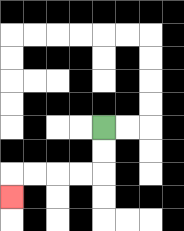{'start': '[4, 5]', 'end': '[0, 8]', 'path_directions': 'D,D,L,L,L,L,D', 'path_coordinates': '[[4, 5], [4, 6], [4, 7], [3, 7], [2, 7], [1, 7], [0, 7], [0, 8]]'}